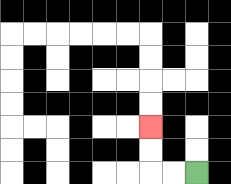{'start': '[8, 7]', 'end': '[6, 5]', 'path_directions': 'L,L,U,U', 'path_coordinates': '[[8, 7], [7, 7], [6, 7], [6, 6], [6, 5]]'}